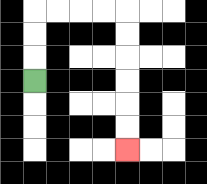{'start': '[1, 3]', 'end': '[5, 6]', 'path_directions': 'U,U,U,R,R,R,R,D,D,D,D,D,D', 'path_coordinates': '[[1, 3], [1, 2], [1, 1], [1, 0], [2, 0], [3, 0], [4, 0], [5, 0], [5, 1], [5, 2], [5, 3], [5, 4], [5, 5], [5, 6]]'}